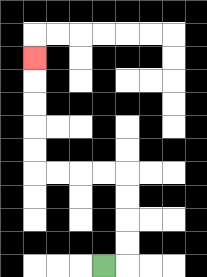{'start': '[4, 11]', 'end': '[1, 2]', 'path_directions': 'R,U,U,U,U,L,L,L,L,U,U,U,U,U', 'path_coordinates': '[[4, 11], [5, 11], [5, 10], [5, 9], [5, 8], [5, 7], [4, 7], [3, 7], [2, 7], [1, 7], [1, 6], [1, 5], [1, 4], [1, 3], [1, 2]]'}